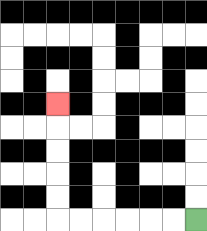{'start': '[8, 9]', 'end': '[2, 4]', 'path_directions': 'L,L,L,L,L,L,U,U,U,U,U', 'path_coordinates': '[[8, 9], [7, 9], [6, 9], [5, 9], [4, 9], [3, 9], [2, 9], [2, 8], [2, 7], [2, 6], [2, 5], [2, 4]]'}